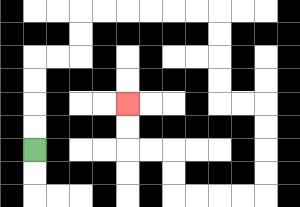{'start': '[1, 6]', 'end': '[5, 4]', 'path_directions': 'U,U,U,U,R,R,U,U,R,R,R,R,R,R,D,D,D,D,R,R,D,D,D,D,L,L,L,L,U,U,L,L,U,U', 'path_coordinates': '[[1, 6], [1, 5], [1, 4], [1, 3], [1, 2], [2, 2], [3, 2], [3, 1], [3, 0], [4, 0], [5, 0], [6, 0], [7, 0], [8, 0], [9, 0], [9, 1], [9, 2], [9, 3], [9, 4], [10, 4], [11, 4], [11, 5], [11, 6], [11, 7], [11, 8], [10, 8], [9, 8], [8, 8], [7, 8], [7, 7], [7, 6], [6, 6], [5, 6], [5, 5], [5, 4]]'}